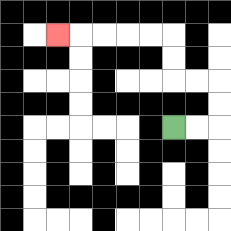{'start': '[7, 5]', 'end': '[2, 1]', 'path_directions': 'R,R,U,U,L,L,U,U,L,L,L,L,L', 'path_coordinates': '[[7, 5], [8, 5], [9, 5], [9, 4], [9, 3], [8, 3], [7, 3], [7, 2], [7, 1], [6, 1], [5, 1], [4, 1], [3, 1], [2, 1]]'}